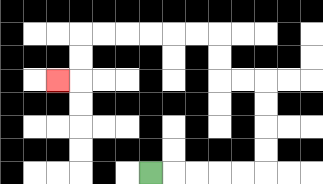{'start': '[6, 7]', 'end': '[2, 3]', 'path_directions': 'R,R,R,R,R,U,U,U,U,L,L,U,U,L,L,L,L,L,L,D,D,L', 'path_coordinates': '[[6, 7], [7, 7], [8, 7], [9, 7], [10, 7], [11, 7], [11, 6], [11, 5], [11, 4], [11, 3], [10, 3], [9, 3], [9, 2], [9, 1], [8, 1], [7, 1], [6, 1], [5, 1], [4, 1], [3, 1], [3, 2], [3, 3], [2, 3]]'}